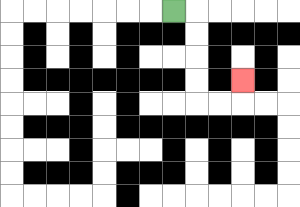{'start': '[7, 0]', 'end': '[10, 3]', 'path_directions': 'R,D,D,D,D,R,R,U', 'path_coordinates': '[[7, 0], [8, 0], [8, 1], [8, 2], [8, 3], [8, 4], [9, 4], [10, 4], [10, 3]]'}